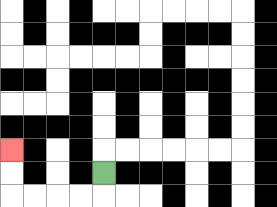{'start': '[4, 7]', 'end': '[0, 6]', 'path_directions': 'D,L,L,L,L,U,U', 'path_coordinates': '[[4, 7], [4, 8], [3, 8], [2, 8], [1, 8], [0, 8], [0, 7], [0, 6]]'}